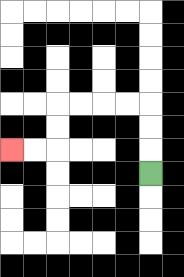{'start': '[6, 7]', 'end': '[0, 6]', 'path_directions': 'U,U,U,L,L,L,L,D,D,L,L', 'path_coordinates': '[[6, 7], [6, 6], [6, 5], [6, 4], [5, 4], [4, 4], [3, 4], [2, 4], [2, 5], [2, 6], [1, 6], [0, 6]]'}